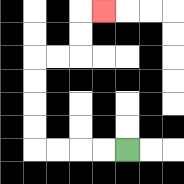{'start': '[5, 6]', 'end': '[4, 0]', 'path_directions': 'L,L,L,L,U,U,U,U,R,R,U,U,R', 'path_coordinates': '[[5, 6], [4, 6], [3, 6], [2, 6], [1, 6], [1, 5], [1, 4], [1, 3], [1, 2], [2, 2], [3, 2], [3, 1], [3, 0], [4, 0]]'}